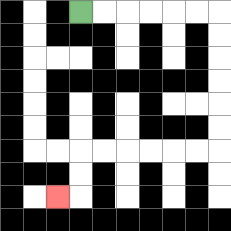{'start': '[3, 0]', 'end': '[2, 8]', 'path_directions': 'R,R,R,R,R,R,D,D,D,D,D,D,L,L,L,L,L,L,D,D,L', 'path_coordinates': '[[3, 0], [4, 0], [5, 0], [6, 0], [7, 0], [8, 0], [9, 0], [9, 1], [9, 2], [9, 3], [9, 4], [9, 5], [9, 6], [8, 6], [7, 6], [6, 6], [5, 6], [4, 6], [3, 6], [3, 7], [3, 8], [2, 8]]'}